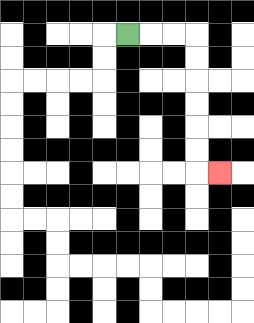{'start': '[5, 1]', 'end': '[9, 7]', 'path_directions': 'R,R,R,D,D,D,D,D,D,R', 'path_coordinates': '[[5, 1], [6, 1], [7, 1], [8, 1], [8, 2], [8, 3], [8, 4], [8, 5], [8, 6], [8, 7], [9, 7]]'}